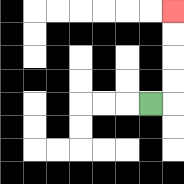{'start': '[6, 4]', 'end': '[7, 0]', 'path_directions': 'R,U,U,U,U', 'path_coordinates': '[[6, 4], [7, 4], [7, 3], [7, 2], [7, 1], [7, 0]]'}